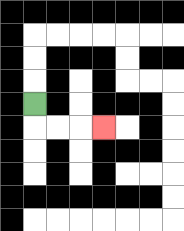{'start': '[1, 4]', 'end': '[4, 5]', 'path_directions': 'D,R,R,R', 'path_coordinates': '[[1, 4], [1, 5], [2, 5], [3, 5], [4, 5]]'}